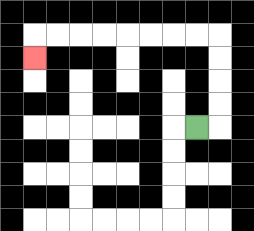{'start': '[8, 5]', 'end': '[1, 2]', 'path_directions': 'R,U,U,U,U,L,L,L,L,L,L,L,L,D', 'path_coordinates': '[[8, 5], [9, 5], [9, 4], [9, 3], [9, 2], [9, 1], [8, 1], [7, 1], [6, 1], [5, 1], [4, 1], [3, 1], [2, 1], [1, 1], [1, 2]]'}